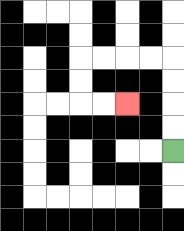{'start': '[7, 6]', 'end': '[5, 4]', 'path_directions': 'U,U,U,U,L,L,L,L,D,D,R,R', 'path_coordinates': '[[7, 6], [7, 5], [7, 4], [7, 3], [7, 2], [6, 2], [5, 2], [4, 2], [3, 2], [3, 3], [3, 4], [4, 4], [5, 4]]'}